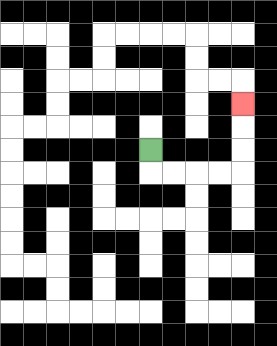{'start': '[6, 6]', 'end': '[10, 4]', 'path_directions': 'D,R,R,R,R,U,U,U', 'path_coordinates': '[[6, 6], [6, 7], [7, 7], [8, 7], [9, 7], [10, 7], [10, 6], [10, 5], [10, 4]]'}